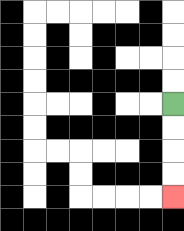{'start': '[7, 4]', 'end': '[7, 8]', 'path_directions': 'D,D,D,D', 'path_coordinates': '[[7, 4], [7, 5], [7, 6], [7, 7], [7, 8]]'}